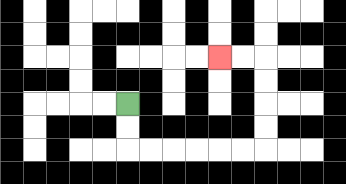{'start': '[5, 4]', 'end': '[9, 2]', 'path_directions': 'D,D,R,R,R,R,R,R,U,U,U,U,L,L', 'path_coordinates': '[[5, 4], [5, 5], [5, 6], [6, 6], [7, 6], [8, 6], [9, 6], [10, 6], [11, 6], [11, 5], [11, 4], [11, 3], [11, 2], [10, 2], [9, 2]]'}